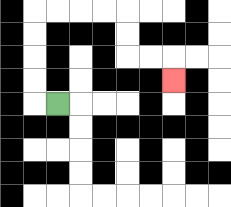{'start': '[2, 4]', 'end': '[7, 3]', 'path_directions': 'L,U,U,U,U,R,R,R,R,D,D,R,R,D', 'path_coordinates': '[[2, 4], [1, 4], [1, 3], [1, 2], [1, 1], [1, 0], [2, 0], [3, 0], [4, 0], [5, 0], [5, 1], [5, 2], [6, 2], [7, 2], [7, 3]]'}